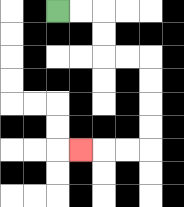{'start': '[2, 0]', 'end': '[3, 6]', 'path_directions': 'R,R,D,D,R,R,D,D,D,D,L,L,L', 'path_coordinates': '[[2, 0], [3, 0], [4, 0], [4, 1], [4, 2], [5, 2], [6, 2], [6, 3], [6, 4], [6, 5], [6, 6], [5, 6], [4, 6], [3, 6]]'}